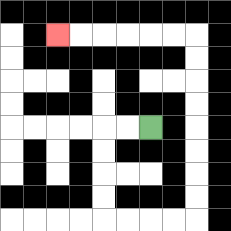{'start': '[6, 5]', 'end': '[2, 1]', 'path_directions': 'L,L,D,D,D,D,R,R,R,R,U,U,U,U,U,U,U,U,L,L,L,L,L,L', 'path_coordinates': '[[6, 5], [5, 5], [4, 5], [4, 6], [4, 7], [4, 8], [4, 9], [5, 9], [6, 9], [7, 9], [8, 9], [8, 8], [8, 7], [8, 6], [8, 5], [8, 4], [8, 3], [8, 2], [8, 1], [7, 1], [6, 1], [5, 1], [4, 1], [3, 1], [2, 1]]'}